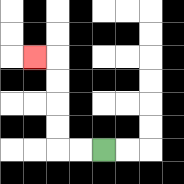{'start': '[4, 6]', 'end': '[1, 2]', 'path_directions': 'L,L,U,U,U,U,L', 'path_coordinates': '[[4, 6], [3, 6], [2, 6], [2, 5], [2, 4], [2, 3], [2, 2], [1, 2]]'}